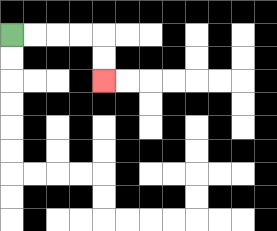{'start': '[0, 1]', 'end': '[4, 3]', 'path_directions': 'R,R,R,R,D,D', 'path_coordinates': '[[0, 1], [1, 1], [2, 1], [3, 1], [4, 1], [4, 2], [4, 3]]'}